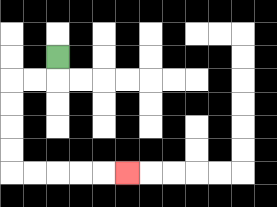{'start': '[2, 2]', 'end': '[5, 7]', 'path_directions': 'D,L,L,D,D,D,D,R,R,R,R,R', 'path_coordinates': '[[2, 2], [2, 3], [1, 3], [0, 3], [0, 4], [0, 5], [0, 6], [0, 7], [1, 7], [2, 7], [3, 7], [4, 7], [5, 7]]'}